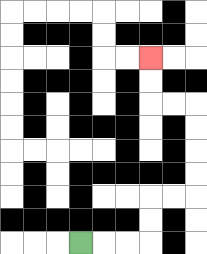{'start': '[3, 10]', 'end': '[6, 2]', 'path_directions': 'R,R,R,U,U,R,R,U,U,U,U,L,L,U,U', 'path_coordinates': '[[3, 10], [4, 10], [5, 10], [6, 10], [6, 9], [6, 8], [7, 8], [8, 8], [8, 7], [8, 6], [8, 5], [8, 4], [7, 4], [6, 4], [6, 3], [6, 2]]'}